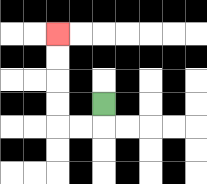{'start': '[4, 4]', 'end': '[2, 1]', 'path_directions': 'D,L,L,U,U,U,U', 'path_coordinates': '[[4, 4], [4, 5], [3, 5], [2, 5], [2, 4], [2, 3], [2, 2], [2, 1]]'}